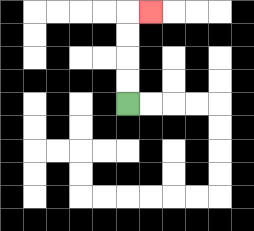{'start': '[5, 4]', 'end': '[6, 0]', 'path_directions': 'U,U,U,U,R', 'path_coordinates': '[[5, 4], [5, 3], [5, 2], [5, 1], [5, 0], [6, 0]]'}